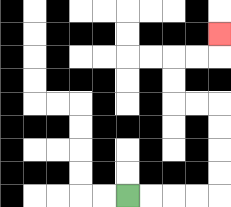{'start': '[5, 8]', 'end': '[9, 1]', 'path_directions': 'R,R,R,R,U,U,U,U,L,L,U,U,R,R,U', 'path_coordinates': '[[5, 8], [6, 8], [7, 8], [8, 8], [9, 8], [9, 7], [9, 6], [9, 5], [9, 4], [8, 4], [7, 4], [7, 3], [7, 2], [8, 2], [9, 2], [9, 1]]'}